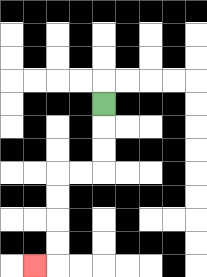{'start': '[4, 4]', 'end': '[1, 11]', 'path_directions': 'D,D,D,L,L,D,D,D,D,L', 'path_coordinates': '[[4, 4], [4, 5], [4, 6], [4, 7], [3, 7], [2, 7], [2, 8], [2, 9], [2, 10], [2, 11], [1, 11]]'}